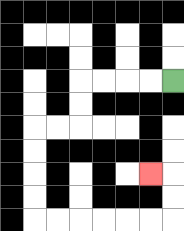{'start': '[7, 3]', 'end': '[6, 7]', 'path_directions': 'L,L,L,L,D,D,L,L,D,D,D,D,R,R,R,R,R,R,U,U,L', 'path_coordinates': '[[7, 3], [6, 3], [5, 3], [4, 3], [3, 3], [3, 4], [3, 5], [2, 5], [1, 5], [1, 6], [1, 7], [1, 8], [1, 9], [2, 9], [3, 9], [4, 9], [5, 9], [6, 9], [7, 9], [7, 8], [7, 7], [6, 7]]'}